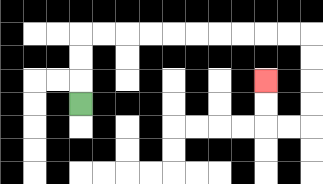{'start': '[3, 4]', 'end': '[11, 3]', 'path_directions': 'U,U,U,R,R,R,R,R,R,R,R,R,R,D,D,D,D,L,L,U,U', 'path_coordinates': '[[3, 4], [3, 3], [3, 2], [3, 1], [4, 1], [5, 1], [6, 1], [7, 1], [8, 1], [9, 1], [10, 1], [11, 1], [12, 1], [13, 1], [13, 2], [13, 3], [13, 4], [13, 5], [12, 5], [11, 5], [11, 4], [11, 3]]'}